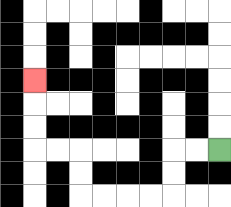{'start': '[9, 6]', 'end': '[1, 3]', 'path_directions': 'L,L,D,D,L,L,L,L,U,U,L,L,U,U,U', 'path_coordinates': '[[9, 6], [8, 6], [7, 6], [7, 7], [7, 8], [6, 8], [5, 8], [4, 8], [3, 8], [3, 7], [3, 6], [2, 6], [1, 6], [1, 5], [1, 4], [1, 3]]'}